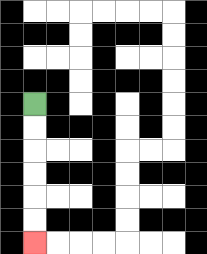{'start': '[1, 4]', 'end': '[1, 10]', 'path_directions': 'D,D,D,D,D,D', 'path_coordinates': '[[1, 4], [1, 5], [1, 6], [1, 7], [1, 8], [1, 9], [1, 10]]'}